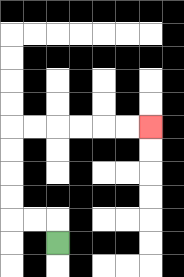{'start': '[2, 10]', 'end': '[6, 5]', 'path_directions': 'U,L,L,U,U,U,U,R,R,R,R,R,R', 'path_coordinates': '[[2, 10], [2, 9], [1, 9], [0, 9], [0, 8], [0, 7], [0, 6], [0, 5], [1, 5], [2, 5], [3, 5], [4, 5], [5, 5], [6, 5]]'}